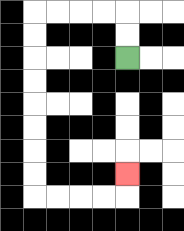{'start': '[5, 2]', 'end': '[5, 7]', 'path_directions': 'U,U,L,L,L,L,D,D,D,D,D,D,D,D,R,R,R,R,U', 'path_coordinates': '[[5, 2], [5, 1], [5, 0], [4, 0], [3, 0], [2, 0], [1, 0], [1, 1], [1, 2], [1, 3], [1, 4], [1, 5], [1, 6], [1, 7], [1, 8], [2, 8], [3, 8], [4, 8], [5, 8], [5, 7]]'}